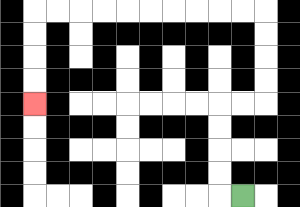{'start': '[10, 8]', 'end': '[1, 4]', 'path_directions': 'L,U,U,U,U,R,R,U,U,U,U,L,L,L,L,L,L,L,L,L,L,D,D,D,D', 'path_coordinates': '[[10, 8], [9, 8], [9, 7], [9, 6], [9, 5], [9, 4], [10, 4], [11, 4], [11, 3], [11, 2], [11, 1], [11, 0], [10, 0], [9, 0], [8, 0], [7, 0], [6, 0], [5, 0], [4, 0], [3, 0], [2, 0], [1, 0], [1, 1], [1, 2], [1, 3], [1, 4]]'}